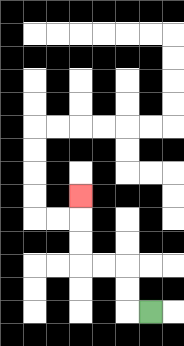{'start': '[6, 13]', 'end': '[3, 8]', 'path_directions': 'L,U,U,L,L,U,U,U', 'path_coordinates': '[[6, 13], [5, 13], [5, 12], [5, 11], [4, 11], [3, 11], [3, 10], [3, 9], [3, 8]]'}